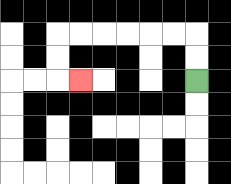{'start': '[8, 3]', 'end': '[3, 3]', 'path_directions': 'U,U,L,L,L,L,L,L,D,D,R', 'path_coordinates': '[[8, 3], [8, 2], [8, 1], [7, 1], [6, 1], [5, 1], [4, 1], [3, 1], [2, 1], [2, 2], [2, 3], [3, 3]]'}